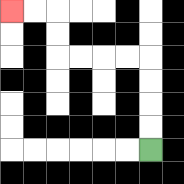{'start': '[6, 6]', 'end': '[0, 0]', 'path_directions': 'U,U,U,U,L,L,L,L,U,U,L,L', 'path_coordinates': '[[6, 6], [6, 5], [6, 4], [6, 3], [6, 2], [5, 2], [4, 2], [3, 2], [2, 2], [2, 1], [2, 0], [1, 0], [0, 0]]'}